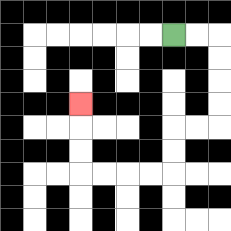{'start': '[7, 1]', 'end': '[3, 4]', 'path_directions': 'R,R,D,D,D,D,L,L,D,D,L,L,L,L,U,U,U', 'path_coordinates': '[[7, 1], [8, 1], [9, 1], [9, 2], [9, 3], [9, 4], [9, 5], [8, 5], [7, 5], [7, 6], [7, 7], [6, 7], [5, 7], [4, 7], [3, 7], [3, 6], [3, 5], [3, 4]]'}